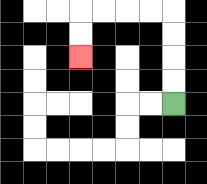{'start': '[7, 4]', 'end': '[3, 2]', 'path_directions': 'U,U,U,U,L,L,L,L,D,D', 'path_coordinates': '[[7, 4], [7, 3], [7, 2], [7, 1], [7, 0], [6, 0], [5, 0], [4, 0], [3, 0], [3, 1], [3, 2]]'}